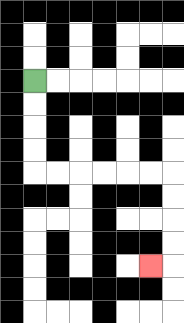{'start': '[1, 3]', 'end': '[6, 11]', 'path_directions': 'D,D,D,D,R,R,R,R,R,R,D,D,D,D,L', 'path_coordinates': '[[1, 3], [1, 4], [1, 5], [1, 6], [1, 7], [2, 7], [3, 7], [4, 7], [5, 7], [6, 7], [7, 7], [7, 8], [7, 9], [7, 10], [7, 11], [6, 11]]'}